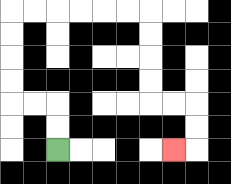{'start': '[2, 6]', 'end': '[7, 6]', 'path_directions': 'U,U,L,L,U,U,U,U,R,R,R,R,R,R,D,D,D,D,R,R,D,D,L', 'path_coordinates': '[[2, 6], [2, 5], [2, 4], [1, 4], [0, 4], [0, 3], [0, 2], [0, 1], [0, 0], [1, 0], [2, 0], [3, 0], [4, 0], [5, 0], [6, 0], [6, 1], [6, 2], [6, 3], [6, 4], [7, 4], [8, 4], [8, 5], [8, 6], [7, 6]]'}